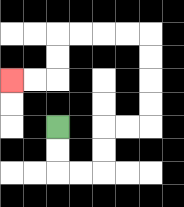{'start': '[2, 5]', 'end': '[0, 3]', 'path_directions': 'D,D,R,R,U,U,R,R,U,U,U,U,L,L,L,L,D,D,L,L', 'path_coordinates': '[[2, 5], [2, 6], [2, 7], [3, 7], [4, 7], [4, 6], [4, 5], [5, 5], [6, 5], [6, 4], [6, 3], [6, 2], [6, 1], [5, 1], [4, 1], [3, 1], [2, 1], [2, 2], [2, 3], [1, 3], [0, 3]]'}